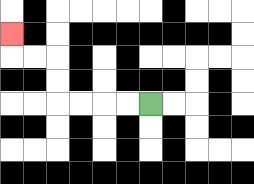{'start': '[6, 4]', 'end': '[0, 1]', 'path_directions': 'L,L,L,L,U,U,L,L,U', 'path_coordinates': '[[6, 4], [5, 4], [4, 4], [3, 4], [2, 4], [2, 3], [2, 2], [1, 2], [0, 2], [0, 1]]'}